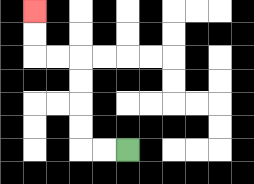{'start': '[5, 6]', 'end': '[1, 0]', 'path_directions': 'L,L,U,U,U,U,L,L,U,U', 'path_coordinates': '[[5, 6], [4, 6], [3, 6], [3, 5], [3, 4], [3, 3], [3, 2], [2, 2], [1, 2], [1, 1], [1, 0]]'}